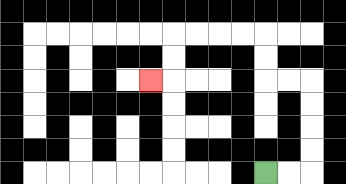{'start': '[11, 7]', 'end': '[6, 3]', 'path_directions': 'R,R,U,U,U,U,L,L,U,U,L,L,L,L,D,D,L', 'path_coordinates': '[[11, 7], [12, 7], [13, 7], [13, 6], [13, 5], [13, 4], [13, 3], [12, 3], [11, 3], [11, 2], [11, 1], [10, 1], [9, 1], [8, 1], [7, 1], [7, 2], [7, 3], [6, 3]]'}